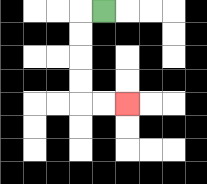{'start': '[4, 0]', 'end': '[5, 4]', 'path_directions': 'L,D,D,D,D,R,R', 'path_coordinates': '[[4, 0], [3, 0], [3, 1], [3, 2], [3, 3], [3, 4], [4, 4], [5, 4]]'}